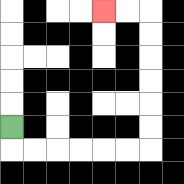{'start': '[0, 5]', 'end': '[4, 0]', 'path_directions': 'D,R,R,R,R,R,R,U,U,U,U,U,U,L,L', 'path_coordinates': '[[0, 5], [0, 6], [1, 6], [2, 6], [3, 6], [4, 6], [5, 6], [6, 6], [6, 5], [6, 4], [6, 3], [6, 2], [6, 1], [6, 0], [5, 0], [4, 0]]'}